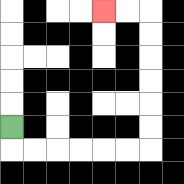{'start': '[0, 5]', 'end': '[4, 0]', 'path_directions': 'D,R,R,R,R,R,R,U,U,U,U,U,U,L,L', 'path_coordinates': '[[0, 5], [0, 6], [1, 6], [2, 6], [3, 6], [4, 6], [5, 6], [6, 6], [6, 5], [6, 4], [6, 3], [6, 2], [6, 1], [6, 0], [5, 0], [4, 0]]'}